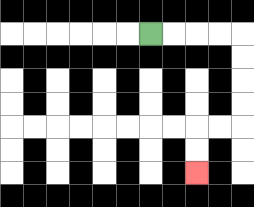{'start': '[6, 1]', 'end': '[8, 7]', 'path_directions': 'R,R,R,R,D,D,D,D,L,L,D,D', 'path_coordinates': '[[6, 1], [7, 1], [8, 1], [9, 1], [10, 1], [10, 2], [10, 3], [10, 4], [10, 5], [9, 5], [8, 5], [8, 6], [8, 7]]'}